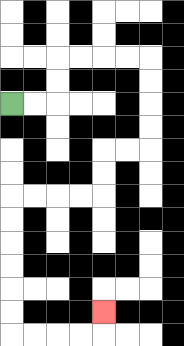{'start': '[0, 4]', 'end': '[4, 13]', 'path_directions': 'R,R,U,U,R,R,R,R,D,D,D,D,L,L,D,D,L,L,L,L,D,D,D,D,D,D,R,R,R,R,U', 'path_coordinates': '[[0, 4], [1, 4], [2, 4], [2, 3], [2, 2], [3, 2], [4, 2], [5, 2], [6, 2], [6, 3], [6, 4], [6, 5], [6, 6], [5, 6], [4, 6], [4, 7], [4, 8], [3, 8], [2, 8], [1, 8], [0, 8], [0, 9], [0, 10], [0, 11], [0, 12], [0, 13], [0, 14], [1, 14], [2, 14], [3, 14], [4, 14], [4, 13]]'}